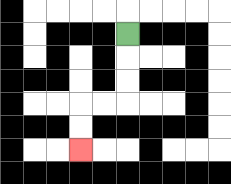{'start': '[5, 1]', 'end': '[3, 6]', 'path_directions': 'D,D,D,L,L,D,D', 'path_coordinates': '[[5, 1], [5, 2], [5, 3], [5, 4], [4, 4], [3, 4], [3, 5], [3, 6]]'}